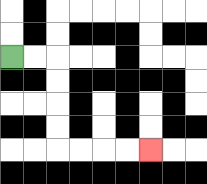{'start': '[0, 2]', 'end': '[6, 6]', 'path_directions': 'R,R,D,D,D,D,R,R,R,R', 'path_coordinates': '[[0, 2], [1, 2], [2, 2], [2, 3], [2, 4], [2, 5], [2, 6], [3, 6], [4, 6], [5, 6], [6, 6]]'}